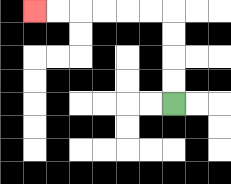{'start': '[7, 4]', 'end': '[1, 0]', 'path_directions': 'U,U,U,U,L,L,L,L,L,L', 'path_coordinates': '[[7, 4], [7, 3], [7, 2], [7, 1], [7, 0], [6, 0], [5, 0], [4, 0], [3, 0], [2, 0], [1, 0]]'}